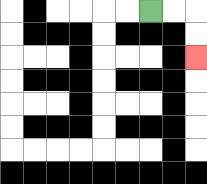{'start': '[6, 0]', 'end': '[8, 2]', 'path_directions': 'R,R,D,D', 'path_coordinates': '[[6, 0], [7, 0], [8, 0], [8, 1], [8, 2]]'}